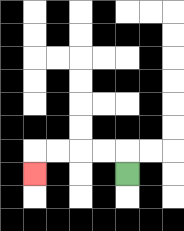{'start': '[5, 7]', 'end': '[1, 7]', 'path_directions': 'U,L,L,L,L,D', 'path_coordinates': '[[5, 7], [5, 6], [4, 6], [3, 6], [2, 6], [1, 6], [1, 7]]'}